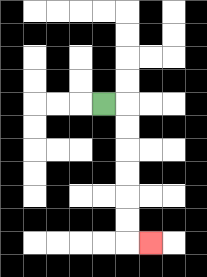{'start': '[4, 4]', 'end': '[6, 10]', 'path_directions': 'R,D,D,D,D,D,D,R', 'path_coordinates': '[[4, 4], [5, 4], [5, 5], [5, 6], [5, 7], [5, 8], [5, 9], [5, 10], [6, 10]]'}